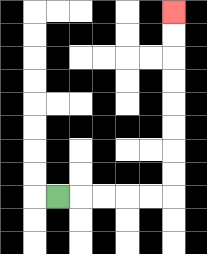{'start': '[2, 8]', 'end': '[7, 0]', 'path_directions': 'R,R,R,R,R,U,U,U,U,U,U,U,U', 'path_coordinates': '[[2, 8], [3, 8], [4, 8], [5, 8], [6, 8], [7, 8], [7, 7], [7, 6], [7, 5], [7, 4], [7, 3], [7, 2], [7, 1], [7, 0]]'}